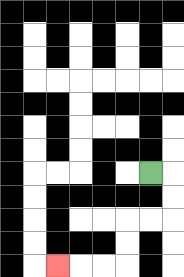{'start': '[6, 7]', 'end': '[2, 11]', 'path_directions': 'R,D,D,L,L,D,D,L,L,L', 'path_coordinates': '[[6, 7], [7, 7], [7, 8], [7, 9], [6, 9], [5, 9], [5, 10], [5, 11], [4, 11], [3, 11], [2, 11]]'}